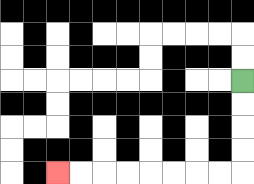{'start': '[10, 3]', 'end': '[2, 7]', 'path_directions': 'D,D,D,D,L,L,L,L,L,L,L,L', 'path_coordinates': '[[10, 3], [10, 4], [10, 5], [10, 6], [10, 7], [9, 7], [8, 7], [7, 7], [6, 7], [5, 7], [4, 7], [3, 7], [2, 7]]'}